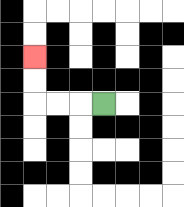{'start': '[4, 4]', 'end': '[1, 2]', 'path_directions': 'L,L,L,U,U', 'path_coordinates': '[[4, 4], [3, 4], [2, 4], [1, 4], [1, 3], [1, 2]]'}